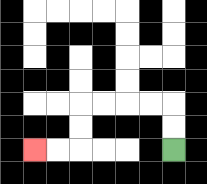{'start': '[7, 6]', 'end': '[1, 6]', 'path_directions': 'U,U,L,L,L,L,D,D,L,L', 'path_coordinates': '[[7, 6], [7, 5], [7, 4], [6, 4], [5, 4], [4, 4], [3, 4], [3, 5], [3, 6], [2, 6], [1, 6]]'}